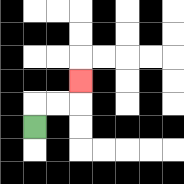{'start': '[1, 5]', 'end': '[3, 3]', 'path_directions': 'U,R,R,U', 'path_coordinates': '[[1, 5], [1, 4], [2, 4], [3, 4], [3, 3]]'}